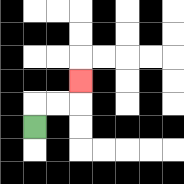{'start': '[1, 5]', 'end': '[3, 3]', 'path_directions': 'U,R,R,U', 'path_coordinates': '[[1, 5], [1, 4], [2, 4], [3, 4], [3, 3]]'}